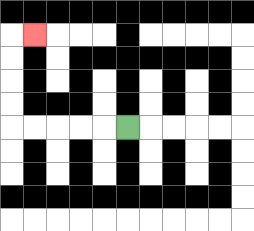{'start': '[5, 5]', 'end': '[1, 1]', 'path_directions': 'L,L,L,L,L,U,U,U,U,R', 'path_coordinates': '[[5, 5], [4, 5], [3, 5], [2, 5], [1, 5], [0, 5], [0, 4], [0, 3], [0, 2], [0, 1], [1, 1]]'}